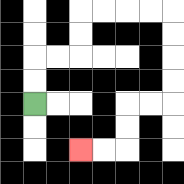{'start': '[1, 4]', 'end': '[3, 6]', 'path_directions': 'U,U,R,R,U,U,R,R,R,R,D,D,D,D,L,L,D,D,L,L', 'path_coordinates': '[[1, 4], [1, 3], [1, 2], [2, 2], [3, 2], [3, 1], [3, 0], [4, 0], [5, 0], [6, 0], [7, 0], [7, 1], [7, 2], [7, 3], [7, 4], [6, 4], [5, 4], [5, 5], [5, 6], [4, 6], [3, 6]]'}